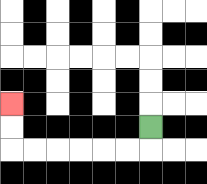{'start': '[6, 5]', 'end': '[0, 4]', 'path_directions': 'D,L,L,L,L,L,L,U,U', 'path_coordinates': '[[6, 5], [6, 6], [5, 6], [4, 6], [3, 6], [2, 6], [1, 6], [0, 6], [0, 5], [0, 4]]'}